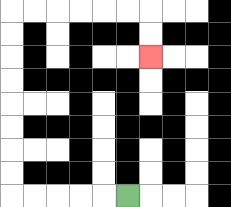{'start': '[5, 8]', 'end': '[6, 2]', 'path_directions': 'L,L,L,L,L,U,U,U,U,U,U,U,U,R,R,R,R,R,R,D,D', 'path_coordinates': '[[5, 8], [4, 8], [3, 8], [2, 8], [1, 8], [0, 8], [0, 7], [0, 6], [0, 5], [0, 4], [0, 3], [0, 2], [0, 1], [0, 0], [1, 0], [2, 0], [3, 0], [4, 0], [5, 0], [6, 0], [6, 1], [6, 2]]'}